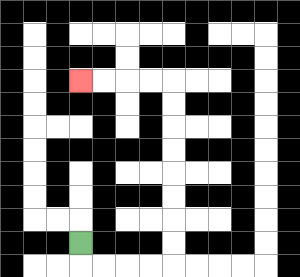{'start': '[3, 10]', 'end': '[3, 3]', 'path_directions': 'D,R,R,R,R,U,U,U,U,U,U,U,U,L,L,L,L', 'path_coordinates': '[[3, 10], [3, 11], [4, 11], [5, 11], [6, 11], [7, 11], [7, 10], [7, 9], [7, 8], [7, 7], [7, 6], [7, 5], [7, 4], [7, 3], [6, 3], [5, 3], [4, 3], [3, 3]]'}